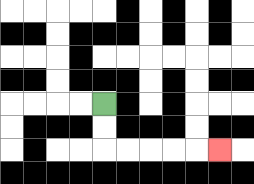{'start': '[4, 4]', 'end': '[9, 6]', 'path_directions': 'D,D,R,R,R,R,R', 'path_coordinates': '[[4, 4], [4, 5], [4, 6], [5, 6], [6, 6], [7, 6], [8, 6], [9, 6]]'}